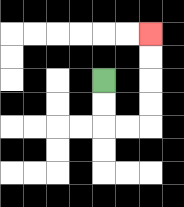{'start': '[4, 3]', 'end': '[6, 1]', 'path_directions': 'D,D,R,R,U,U,U,U', 'path_coordinates': '[[4, 3], [4, 4], [4, 5], [5, 5], [6, 5], [6, 4], [6, 3], [6, 2], [6, 1]]'}